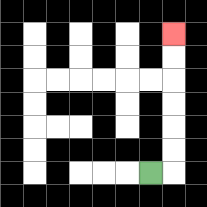{'start': '[6, 7]', 'end': '[7, 1]', 'path_directions': 'R,U,U,U,U,U,U', 'path_coordinates': '[[6, 7], [7, 7], [7, 6], [7, 5], [7, 4], [7, 3], [7, 2], [7, 1]]'}